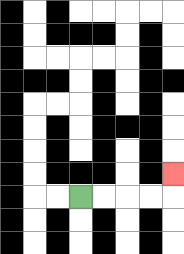{'start': '[3, 8]', 'end': '[7, 7]', 'path_directions': 'R,R,R,R,U', 'path_coordinates': '[[3, 8], [4, 8], [5, 8], [6, 8], [7, 8], [7, 7]]'}